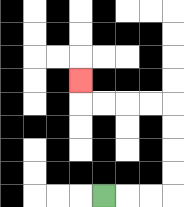{'start': '[4, 8]', 'end': '[3, 3]', 'path_directions': 'R,R,R,U,U,U,U,L,L,L,L,U', 'path_coordinates': '[[4, 8], [5, 8], [6, 8], [7, 8], [7, 7], [7, 6], [7, 5], [7, 4], [6, 4], [5, 4], [4, 4], [3, 4], [3, 3]]'}